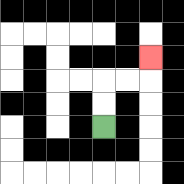{'start': '[4, 5]', 'end': '[6, 2]', 'path_directions': 'U,U,R,R,U', 'path_coordinates': '[[4, 5], [4, 4], [4, 3], [5, 3], [6, 3], [6, 2]]'}